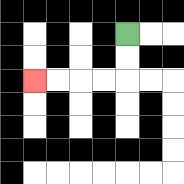{'start': '[5, 1]', 'end': '[1, 3]', 'path_directions': 'D,D,L,L,L,L', 'path_coordinates': '[[5, 1], [5, 2], [5, 3], [4, 3], [3, 3], [2, 3], [1, 3]]'}